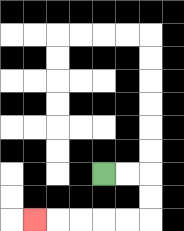{'start': '[4, 7]', 'end': '[1, 9]', 'path_directions': 'R,R,D,D,L,L,L,L,L', 'path_coordinates': '[[4, 7], [5, 7], [6, 7], [6, 8], [6, 9], [5, 9], [4, 9], [3, 9], [2, 9], [1, 9]]'}